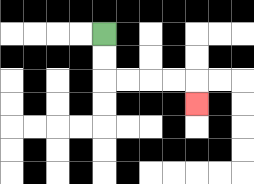{'start': '[4, 1]', 'end': '[8, 4]', 'path_directions': 'D,D,R,R,R,R,D', 'path_coordinates': '[[4, 1], [4, 2], [4, 3], [5, 3], [6, 3], [7, 3], [8, 3], [8, 4]]'}